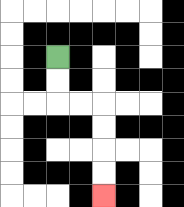{'start': '[2, 2]', 'end': '[4, 8]', 'path_directions': 'D,D,R,R,D,D,D,D', 'path_coordinates': '[[2, 2], [2, 3], [2, 4], [3, 4], [4, 4], [4, 5], [4, 6], [4, 7], [4, 8]]'}